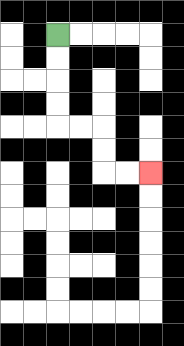{'start': '[2, 1]', 'end': '[6, 7]', 'path_directions': 'D,D,D,D,R,R,D,D,R,R', 'path_coordinates': '[[2, 1], [2, 2], [2, 3], [2, 4], [2, 5], [3, 5], [4, 5], [4, 6], [4, 7], [5, 7], [6, 7]]'}